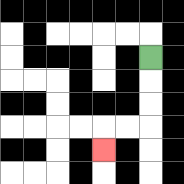{'start': '[6, 2]', 'end': '[4, 6]', 'path_directions': 'D,D,D,L,L,D', 'path_coordinates': '[[6, 2], [6, 3], [6, 4], [6, 5], [5, 5], [4, 5], [4, 6]]'}